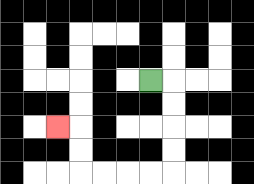{'start': '[6, 3]', 'end': '[2, 5]', 'path_directions': 'R,D,D,D,D,L,L,L,L,U,U,L', 'path_coordinates': '[[6, 3], [7, 3], [7, 4], [7, 5], [7, 6], [7, 7], [6, 7], [5, 7], [4, 7], [3, 7], [3, 6], [3, 5], [2, 5]]'}